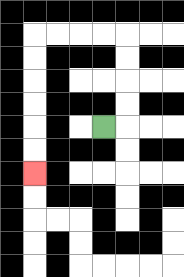{'start': '[4, 5]', 'end': '[1, 7]', 'path_directions': 'R,U,U,U,U,L,L,L,L,D,D,D,D,D,D', 'path_coordinates': '[[4, 5], [5, 5], [5, 4], [5, 3], [5, 2], [5, 1], [4, 1], [3, 1], [2, 1], [1, 1], [1, 2], [1, 3], [1, 4], [1, 5], [1, 6], [1, 7]]'}